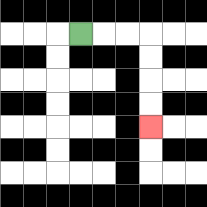{'start': '[3, 1]', 'end': '[6, 5]', 'path_directions': 'R,R,R,D,D,D,D', 'path_coordinates': '[[3, 1], [4, 1], [5, 1], [6, 1], [6, 2], [6, 3], [6, 4], [6, 5]]'}